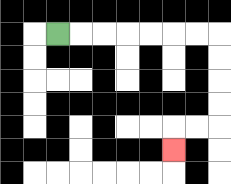{'start': '[2, 1]', 'end': '[7, 6]', 'path_directions': 'R,R,R,R,R,R,R,D,D,D,D,L,L,D', 'path_coordinates': '[[2, 1], [3, 1], [4, 1], [5, 1], [6, 1], [7, 1], [8, 1], [9, 1], [9, 2], [9, 3], [9, 4], [9, 5], [8, 5], [7, 5], [7, 6]]'}